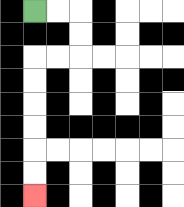{'start': '[1, 0]', 'end': '[1, 8]', 'path_directions': 'R,R,D,D,L,L,D,D,D,D,D,D', 'path_coordinates': '[[1, 0], [2, 0], [3, 0], [3, 1], [3, 2], [2, 2], [1, 2], [1, 3], [1, 4], [1, 5], [1, 6], [1, 7], [1, 8]]'}